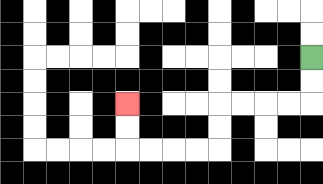{'start': '[13, 2]', 'end': '[5, 4]', 'path_directions': 'D,D,L,L,L,L,D,D,L,L,L,L,U,U', 'path_coordinates': '[[13, 2], [13, 3], [13, 4], [12, 4], [11, 4], [10, 4], [9, 4], [9, 5], [9, 6], [8, 6], [7, 6], [6, 6], [5, 6], [5, 5], [5, 4]]'}